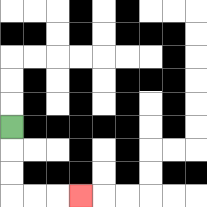{'start': '[0, 5]', 'end': '[3, 8]', 'path_directions': 'D,D,D,R,R,R', 'path_coordinates': '[[0, 5], [0, 6], [0, 7], [0, 8], [1, 8], [2, 8], [3, 8]]'}